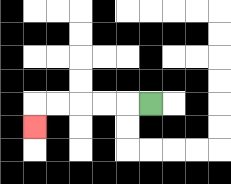{'start': '[6, 4]', 'end': '[1, 5]', 'path_directions': 'L,L,L,L,L,D', 'path_coordinates': '[[6, 4], [5, 4], [4, 4], [3, 4], [2, 4], [1, 4], [1, 5]]'}